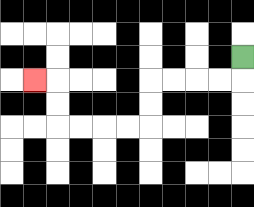{'start': '[10, 2]', 'end': '[1, 3]', 'path_directions': 'D,L,L,L,L,D,D,L,L,L,L,U,U,L', 'path_coordinates': '[[10, 2], [10, 3], [9, 3], [8, 3], [7, 3], [6, 3], [6, 4], [6, 5], [5, 5], [4, 5], [3, 5], [2, 5], [2, 4], [2, 3], [1, 3]]'}